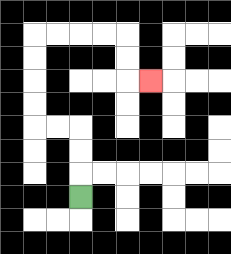{'start': '[3, 8]', 'end': '[6, 3]', 'path_directions': 'U,U,U,L,L,U,U,U,U,R,R,R,R,D,D,R', 'path_coordinates': '[[3, 8], [3, 7], [3, 6], [3, 5], [2, 5], [1, 5], [1, 4], [1, 3], [1, 2], [1, 1], [2, 1], [3, 1], [4, 1], [5, 1], [5, 2], [5, 3], [6, 3]]'}